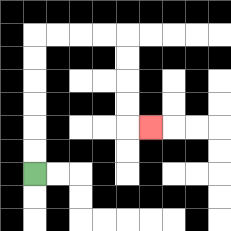{'start': '[1, 7]', 'end': '[6, 5]', 'path_directions': 'U,U,U,U,U,U,R,R,R,R,D,D,D,D,R', 'path_coordinates': '[[1, 7], [1, 6], [1, 5], [1, 4], [1, 3], [1, 2], [1, 1], [2, 1], [3, 1], [4, 1], [5, 1], [5, 2], [5, 3], [5, 4], [5, 5], [6, 5]]'}